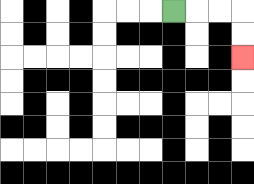{'start': '[7, 0]', 'end': '[10, 2]', 'path_directions': 'R,R,R,D,D', 'path_coordinates': '[[7, 0], [8, 0], [9, 0], [10, 0], [10, 1], [10, 2]]'}